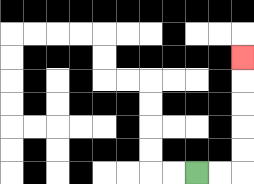{'start': '[8, 7]', 'end': '[10, 2]', 'path_directions': 'R,R,U,U,U,U,U', 'path_coordinates': '[[8, 7], [9, 7], [10, 7], [10, 6], [10, 5], [10, 4], [10, 3], [10, 2]]'}